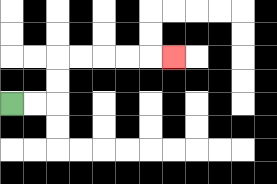{'start': '[0, 4]', 'end': '[7, 2]', 'path_directions': 'R,R,U,U,R,R,R,R,R', 'path_coordinates': '[[0, 4], [1, 4], [2, 4], [2, 3], [2, 2], [3, 2], [4, 2], [5, 2], [6, 2], [7, 2]]'}